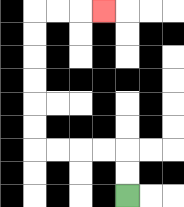{'start': '[5, 8]', 'end': '[4, 0]', 'path_directions': 'U,U,L,L,L,L,U,U,U,U,U,U,R,R,R', 'path_coordinates': '[[5, 8], [5, 7], [5, 6], [4, 6], [3, 6], [2, 6], [1, 6], [1, 5], [1, 4], [1, 3], [1, 2], [1, 1], [1, 0], [2, 0], [3, 0], [4, 0]]'}